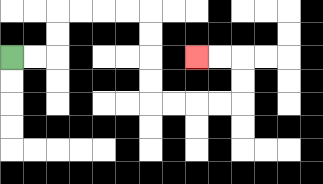{'start': '[0, 2]', 'end': '[8, 2]', 'path_directions': 'R,R,U,U,R,R,R,R,D,D,D,D,R,R,R,R,U,U,L,L', 'path_coordinates': '[[0, 2], [1, 2], [2, 2], [2, 1], [2, 0], [3, 0], [4, 0], [5, 0], [6, 0], [6, 1], [6, 2], [6, 3], [6, 4], [7, 4], [8, 4], [9, 4], [10, 4], [10, 3], [10, 2], [9, 2], [8, 2]]'}